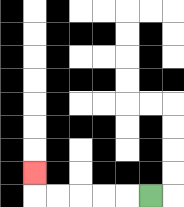{'start': '[6, 8]', 'end': '[1, 7]', 'path_directions': 'L,L,L,L,L,U', 'path_coordinates': '[[6, 8], [5, 8], [4, 8], [3, 8], [2, 8], [1, 8], [1, 7]]'}